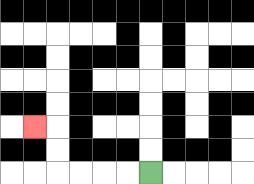{'start': '[6, 7]', 'end': '[1, 5]', 'path_directions': 'L,L,L,L,U,U,L', 'path_coordinates': '[[6, 7], [5, 7], [4, 7], [3, 7], [2, 7], [2, 6], [2, 5], [1, 5]]'}